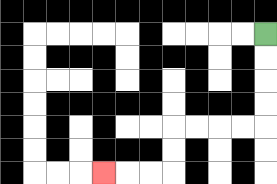{'start': '[11, 1]', 'end': '[4, 7]', 'path_directions': 'D,D,D,D,L,L,L,L,D,D,L,L,L', 'path_coordinates': '[[11, 1], [11, 2], [11, 3], [11, 4], [11, 5], [10, 5], [9, 5], [8, 5], [7, 5], [7, 6], [7, 7], [6, 7], [5, 7], [4, 7]]'}